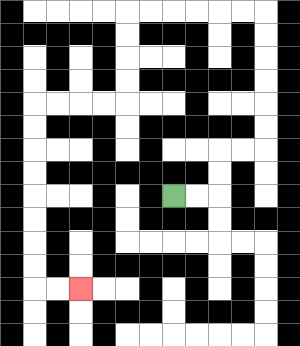{'start': '[7, 8]', 'end': '[3, 12]', 'path_directions': 'R,R,U,U,R,R,U,U,U,U,U,U,L,L,L,L,L,L,D,D,D,D,L,L,L,L,D,D,D,D,D,D,D,D,R,R', 'path_coordinates': '[[7, 8], [8, 8], [9, 8], [9, 7], [9, 6], [10, 6], [11, 6], [11, 5], [11, 4], [11, 3], [11, 2], [11, 1], [11, 0], [10, 0], [9, 0], [8, 0], [7, 0], [6, 0], [5, 0], [5, 1], [5, 2], [5, 3], [5, 4], [4, 4], [3, 4], [2, 4], [1, 4], [1, 5], [1, 6], [1, 7], [1, 8], [1, 9], [1, 10], [1, 11], [1, 12], [2, 12], [3, 12]]'}